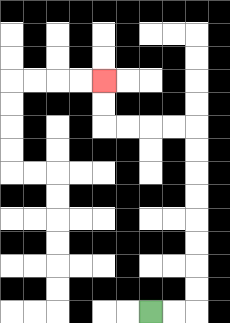{'start': '[6, 13]', 'end': '[4, 3]', 'path_directions': 'R,R,U,U,U,U,U,U,U,U,L,L,L,L,U,U', 'path_coordinates': '[[6, 13], [7, 13], [8, 13], [8, 12], [8, 11], [8, 10], [8, 9], [8, 8], [8, 7], [8, 6], [8, 5], [7, 5], [6, 5], [5, 5], [4, 5], [4, 4], [4, 3]]'}